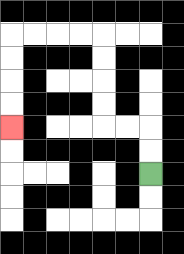{'start': '[6, 7]', 'end': '[0, 5]', 'path_directions': 'U,U,L,L,U,U,U,U,L,L,L,L,D,D,D,D', 'path_coordinates': '[[6, 7], [6, 6], [6, 5], [5, 5], [4, 5], [4, 4], [4, 3], [4, 2], [4, 1], [3, 1], [2, 1], [1, 1], [0, 1], [0, 2], [0, 3], [0, 4], [0, 5]]'}